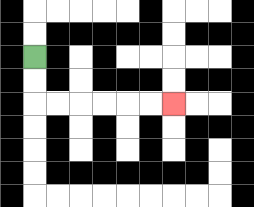{'start': '[1, 2]', 'end': '[7, 4]', 'path_directions': 'D,D,R,R,R,R,R,R', 'path_coordinates': '[[1, 2], [1, 3], [1, 4], [2, 4], [3, 4], [4, 4], [5, 4], [6, 4], [7, 4]]'}